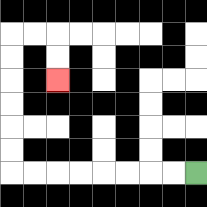{'start': '[8, 7]', 'end': '[2, 3]', 'path_directions': 'L,L,L,L,L,L,L,L,U,U,U,U,U,U,R,R,D,D', 'path_coordinates': '[[8, 7], [7, 7], [6, 7], [5, 7], [4, 7], [3, 7], [2, 7], [1, 7], [0, 7], [0, 6], [0, 5], [0, 4], [0, 3], [0, 2], [0, 1], [1, 1], [2, 1], [2, 2], [2, 3]]'}